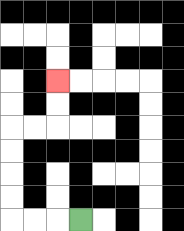{'start': '[3, 9]', 'end': '[2, 3]', 'path_directions': 'L,L,L,U,U,U,U,R,R,U,U', 'path_coordinates': '[[3, 9], [2, 9], [1, 9], [0, 9], [0, 8], [0, 7], [0, 6], [0, 5], [1, 5], [2, 5], [2, 4], [2, 3]]'}